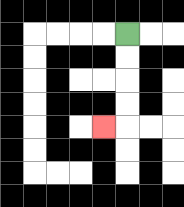{'start': '[5, 1]', 'end': '[4, 5]', 'path_directions': 'D,D,D,D,L', 'path_coordinates': '[[5, 1], [5, 2], [5, 3], [5, 4], [5, 5], [4, 5]]'}